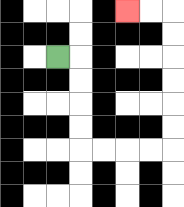{'start': '[2, 2]', 'end': '[5, 0]', 'path_directions': 'R,D,D,D,D,R,R,R,R,U,U,U,U,U,U,L,L', 'path_coordinates': '[[2, 2], [3, 2], [3, 3], [3, 4], [3, 5], [3, 6], [4, 6], [5, 6], [6, 6], [7, 6], [7, 5], [7, 4], [7, 3], [7, 2], [7, 1], [7, 0], [6, 0], [5, 0]]'}